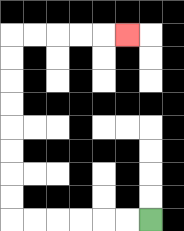{'start': '[6, 9]', 'end': '[5, 1]', 'path_directions': 'L,L,L,L,L,L,U,U,U,U,U,U,U,U,R,R,R,R,R', 'path_coordinates': '[[6, 9], [5, 9], [4, 9], [3, 9], [2, 9], [1, 9], [0, 9], [0, 8], [0, 7], [0, 6], [0, 5], [0, 4], [0, 3], [0, 2], [0, 1], [1, 1], [2, 1], [3, 1], [4, 1], [5, 1]]'}